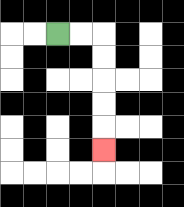{'start': '[2, 1]', 'end': '[4, 6]', 'path_directions': 'R,R,D,D,D,D,D', 'path_coordinates': '[[2, 1], [3, 1], [4, 1], [4, 2], [4, 3], [4, 4], [4, 5], [4, 6]]'}